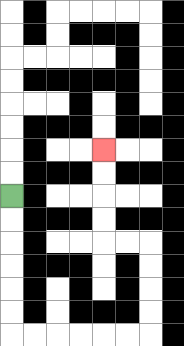{'start': '[0, 8]', 'end': '[4, 6]', 'path_directions': 'D,D,D,D,D,D,R,R,R,R,R,R,U,U,U,U,L,L,U,U,U,U', 'path_coordinates': '[[0, 8], [0, 9], [0, 10], [0, 11], [0, 12], [0, 13], [0, 14], [1, 14], [2, 14], [3, 14], [4, 14], [5, 14], [6, 14], [6, 13], [6, 12], [6, 11], [6, 10], [5, 10], [4, 10], [4, 9], [4, 8], [4, 7], [4, 6]]'}